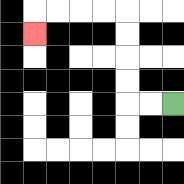{'start': '[7, 4]', 'end': '[1, 1]', 'path_directions': 'L,L,U,U,U,U,L,L,L,L,D', 'path_coordinates': '[[7, 4], [6, 4], [5, 4], [5, 3], [5, 2], [5, 1], [5, 0], [4, 0], [3, 0], [2, 0], [1, 0], [1, 1]]'}